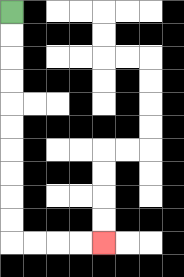{'start': '[0, 0]', 'end': '[4, 10]', 'path_directions': 'D,D,D,D,D,D,D,D,D,D,R,R,R,R', 'path_coordinates': '[[0, 0], [0, 1], [0, 2], [0, 3], [0, 4], [0, 5], [0, 6], [0, 7], [0, 8], [0, 9], [0, 10], [1, 10], [2, 10], [3, 10], [4, 10]]'}